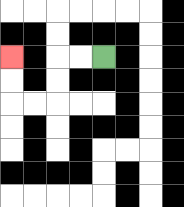{'start': '[4, 2]', 'end': '[0, 2]', 'path_directions': 'L,L,D,D,L,L,U,U', 'path_coordinates': '[[4, 2], [3, 2], [2, 2], [2, 3], [2, 4], [1, 4], [0, 4], [0, 3], [0, 2]]'}